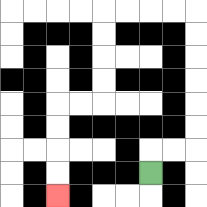{'start': '[6, 7]', 'end': '[2, 8]', 'path_directions': 'U,R,R,U,U,U,U,U,U,L,L,L,L,D,D,D,D,L,L,D,D,D,D', 'path_coordinates': '[[6, 7], [6, 6], [7, 6], [8, 6], [8, 5], [8, 4], [8, 3], [8, 2], [8, 1], [8, 0], [7, 0], [6, 0], [5, 0], [4, 0], [4, 1], [4, 2], [4, 3], [4, 4], [3, 4], [2, 4], [2, 5], [2, 6], [2, 7], [2, 8]]'}